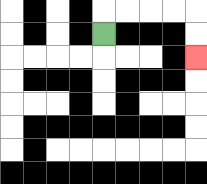{'start': '[4, 1]', 'end': '[8, 2]', 'path_directions': 'U,R,R,R,R,D,D', 'path_coordinates': '[[4, 1], [4, 0], [5, 0], [6, 0], [7, 0], [8, 0], [8, 1], [8, 2]]'}